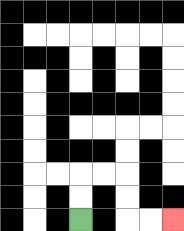{'start': '[3, 9]', 'end': '[7, 9]', 'path_directions': 'U,U,R,R,D,D,R,R', 'path_coordinates': '[[3, 9], [3, 8], [3, 7], [4, 7], [5, 7], [5, 8], [5, 9], [6, 9], [7, 9]]'}